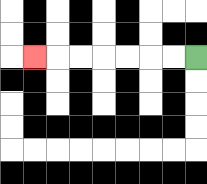{'start': '[8, 2]', 'end': '[1, 2]', 'path_directions': 'L,L,L,L,L,L,L', 'path_coordinates': '[[8, 2], [7, 2], [6, 2], [5, 2], [4, 2], [3, 2], [2, 2], [1, 2]]'}